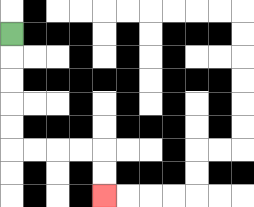{'start': '[0, 1]', 'end': '[4, 8]', 'path_directions': 'D,D,D,D,D,R,R,R,R,D,D', 'path_coordinates': '[[0, 1], [0, 2], [0, 3], [0, 4], [0, 5], [0, 6], [1, 6], [2, 6], [3, 6], [4, 6], [4, 7], [4, 8]]'}